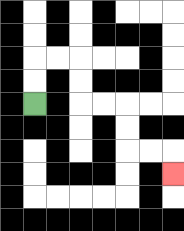{'start': '[1, 4]', 'end': '[7, 7]', 'path_directions': 'U,U,R,R,D,D,R,R,D,D,R,R,D', 'path_coordinates': '[[1, 4], [1, 3], [1, 2], [2, 2], [3, 2], [3, 3], [3, 4], [4, 4], [5, 4], [5, 5], [5, 6], [6, 6], [7, 6], [7, 7]]'}